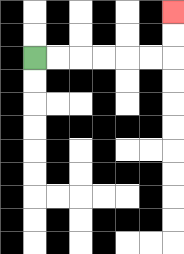{'start': '[1, 2]', 'end': '[7, 0]', 'path_directions': 'R,R,R,R,R,R,U,U', 'path_coordinates': '[[1, 2], [2, 2], [3, 2], [4, 2], [5, 2], [6, 2], [7, 2], [7, 1], [7, 0]]'}